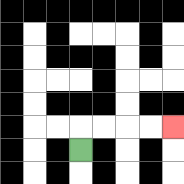{'start': '[3, 6]', 'end': '[7, 5]', 'path_directions': 'U,R,R,R,R', 'path_coordinates': '[[3, 6], [3, 5], [4, 5], [5, 5], [6, 5], [7, 5]]'}